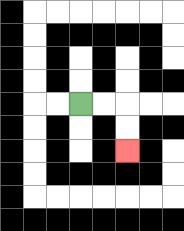{'start': '[3, 4]', 'end': '[5, 6]', 'path_directions': 'R,R,D,D', 'path_coordinates': '[[3, 4], [4, 4], [5, 4], [5, 5], [5, 6]]'}